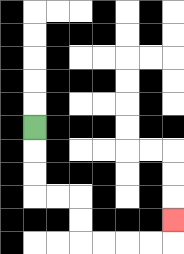{'start': '[1, 5]', 'end': '[7, 9]', 'path_directions': 'D,D,D,R,R,D,D,R,R,R,R,U', 'path_coordinates': '[[1, 5], [1, 6], [1, 7], [1, 8], [2, 8], [3, 8], [3, 9], [3, 10], [4, 10], [5, 10], [6, 10], [7, 10], [7, 9]]'}